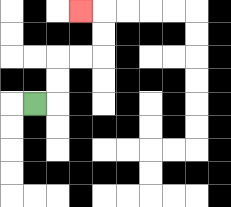{'start': '[1, 4]', 'end': '[3, 0]', 'path_directions': 'R,U,U,R,R,U,U,L', 'path_coordinates': '[[1, 4], [2, 4], [2, 3], [2, 2], [3, 2], [4, 2], [4, 1], [4, 0], [3, 0]]'}